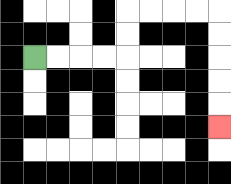{'start': '[1, 2]', 'end': '[9, 5]', 'path_directions': 'R,R,R,R,U,U,R,R,R,R,D,D,D,D,D', 'path_coordinates': '[[1, 2], [2, 2], [3, 2], [4, 2], [5, 2], [5, 1], [5, 0], [6, 0], [7, 0], [8, 0], [9, 0], [9, 1], [9, 2], [9, 3], [9, 4], [9, 5]]'}